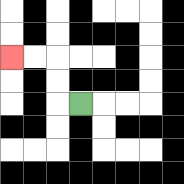{'start': '[3, 4]', 'end': '[0, 2]', 'path_directions': 'L,U,U,L,L', 'path_coordinates': '[[3, 4], [2, 4], [2, 3], [2, 2], [1, 2], [0, 2]]'}